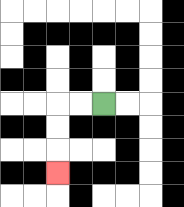{'start': '[4, 4]', 'end': '[2, 7]', 'path_directions': 'L,L,D,D,D', 'path_coordinates': '[[4, 4], [3, 4], [2, 4], [2, 5], [2, 6], [2, 7]]'}